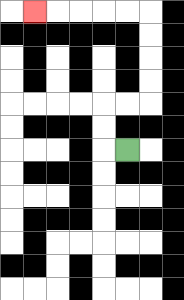{'start': '[5, 6]', 'end': '[1, 0]', 'path_directions': 'L,U,U,R,R,U,U,U,U,L,L,L,L,L', 'path_coordinates': '[[5, 6], [4, 6], [4, 5], [4, 4], [5, 4], [6, 4], [6, 3], [6, 2], [6, 1], [6, 0], [5, 0], [4, 0], [3, 0], [2, 0], [1, 0]]'}